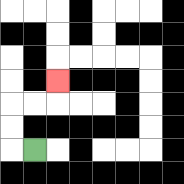{'start': '[1, 6]', 'end': '[2, 3]', 'path_directions': 'L,U,U,R,R,U', 'path_coordinates': '[[1, 6], [0, 6], [0, 5], [0, 4], [1, 4], [2, 4], [2, 3]]'}